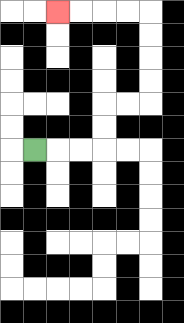{'start': '[1, 6]', 'end': '[2, 0]', 'path_directions': 'R,R,R,U,U,R,R,U,U,U,U,L,L,L,L', 'path_coordinates': '[[1, 6], [2, 6], [3, 6], [4, 6], [4, 5], [4, 4], [5, 4], [6, 4], [6, 3], [6, 2], [6, 1], [6, 0], [5, 0], [4, 0], [3, 0], [2, 0]]'}